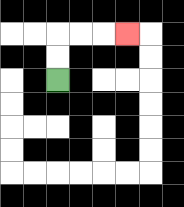{'start': '[2, 3]', 'end': '[5, 1]', 'path_directions': 'U,U,R,R,R', 'path_coordinates': '[[2, 3], [2, 2], [2, 1], [3, 1], [4, 1], [5, 1]]'}